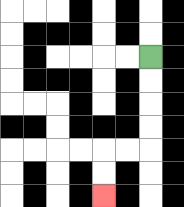{'start': '[6, 2]', 'end': '[4, 8]', 'path_directions': 'D,D,D,D,L,L,D,D', 'path_coordinates': '[[6, 2], [6, 3], [6, 4], [6, 5], [6, 6], [5, 6], [4, 6], [4, 7], [4, 8]]'}